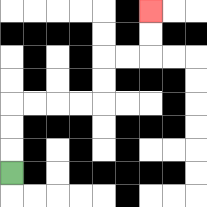{'start': '[0, 7]', 'end': '[6, 0]', 'path_directions': 'U,U,U,R,R,R,R,U,U,R,R,U,U', 'path_coordinates': '[[0, 7], [0, 6], [0, 5], [0, 4], [1, 4], [2, 4], [3, 4], [4, 4], [4, 3], [4, 2], [5, 2], [6, 2], [6, 1], [6, 0]]'}